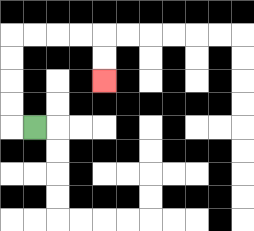{'start': '[1, 5]', 'end': '[4, 3]', 'path_directions': 'L,U,U,U,U,R,R,R,R,D,D', 'path_coordinates': '[[1, 5], [0, 5], [0, 4], [0, 3], [0, 2], [0, 1], [1, 1], [2, 1], [3, 1], [4, 1], [4, 2], [4, 3]]'}